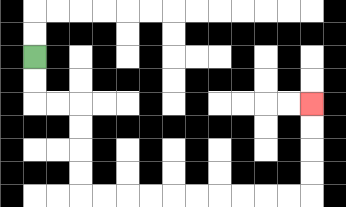{'start': '[1, 2]', 'end': '[13, 4]', 'path_directions': 'D,D,R,R,D,D,D,D,R,R,R,R,R,R,R,R,R,R,U,U,U,U', 'path_coordinates': '[[1, 2], [1, 3], [1, 4], [2, 4], [3, 4], [3, 5], [3, 6], [3, 7], [3, 8], [4, 8], [5, 8], [6, 8], [7, 8], [8, 8], [9, 8], [10, 8], [11, 8], [12, 8], [13, 8], [13, 7], [13, 6], [13, 5], [13, 4]]'}